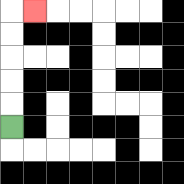{'start': '[0, 5]', 'end': '[1, 0]', 'path_directions': 'U,U,U,U,U,R', 'path_coordinates': '[[0, 5], [0, 4], [0, 3], [0, 2], [0, 1], [0, 0], [1, 0]]'}